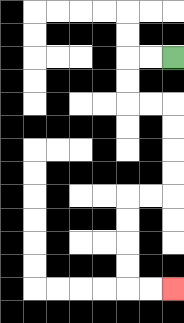{'start': '[7, 2]', 'end': '[7, 12]', 'path_directions': 'L,L,D,D,R,R,D,D,D,D,L,L,D,D,D,D,R,R', 'path_coordinates': '[[7, 2], [6, 2], [5, 2], [5, 3], [5, 4], [6, 4], [7, 4], [7, 5], [7, 6], [7, 7], [7, 8], [6, 8], [5, 8], [5, 9], [5, 10], [5, 11], [5, 12], [6, 12], [7, 12]]'}